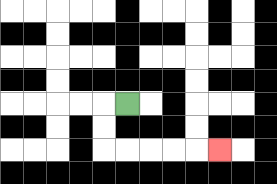{'start': '[5, 4]', 'end': '[9, 6]', 'path_directions': 'L,D,D,R,R,R,R,R', 'path_coordinates': '[[5, 4], [4, 4], [4, 5], [4, 6], [5, 6], [6, 6], [7, 6], [8, 6], [9, 6]]'}